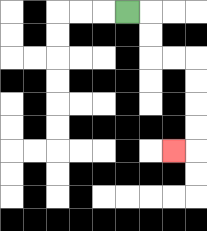{'start': '[5, 0]', 'end': '[7, 6]', 'path_directions': 'R,D,D,R,R,D,D,D,D,L', 'path_coordinates': '[[5, 0], [6, 0], [6, 1], [6, 2], [7, 2], [8, 2], [8, 3], [8, 4], [8, 5], [8, 6], [7, 6]]'}